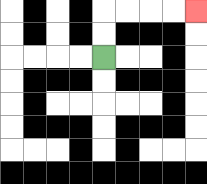{'start': '[4, 2]', 'end': '[8, 0]', 'path_directions': 'U,U,R,R,R,R', 'path_coordinates': '[[4, 2], [4, 1], [4, 0], [5, 0], [6, 0], [7, 0], [8, 0]]'}